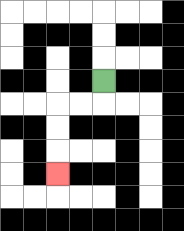{'start': '[4, 3]', 'end': '[2, 7]', 'path_directions': 'D,L,L,D,D,D', 'path_coordinates': '[[4, 3], [4, 4], [3, 4], [2, 4], [2, 5], [2, 6], [2, 7]]'}